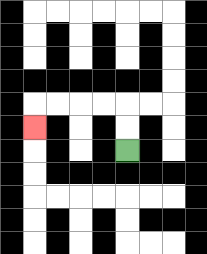{'start': '[5, 6]', 'end': '[1, 5]', 'path_directions': 'U,U,L,L,L,L,D', 'path_coordinates': '[[5, 6], [5, 5], [5, 4], [4, 4], [3, 4], [2, 4], [1, 4], [1, 5]]'}